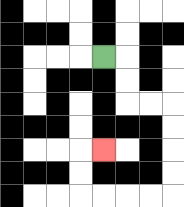{'start': '[4, 2]', 'end': '[4, 6]', 'path_directions': 'R,D,D,R,R,D,D,D,D,L,L,L,L,U,U,R', 'path_coordinates': '[[4, 2], [5, 2], [5, 3], [5, 4], [6, 4], [7, 4], [7, 5], [7, 6], [7, 7], [7, 8], [6, 8], [5, 8], [4, 8], [3, 8], [3, 7], [3, 6], [4, 6]]'}